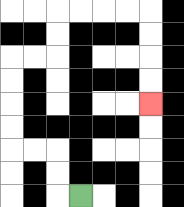{'start': '[3, 8]', 'end': '[6, 4]', 'path_directions': 'L,U,U,L,L,U,U,U,U,R,R,U,U,R,R,R,R,D,D,D,D', 'path_coordinates': '[[3, 8], [2, 8], [2, 7], [2, 6], [1, 6], [0, 6], [0, 5], [0, 4], [0, 3], [0, 2], [1, 2], [2, 2], [2, 1], [2, 0], [3, 0], [4, 0], [5, 0], [6, 0], [6, 1], [6, 2], [6, 3], [6, 4]]'}